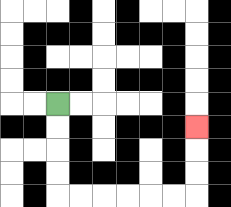{'start': '[2, 4]', 'end': '[8, 5]', 'path_directions': 'D,D,D,D,R,R,R,R,R,R,U,U,U', 'path_coordinates': '[[2, 4], [2, 5], [2, 6], [2, 7], [2, 8], [3, 8], [4, 8], [5, 8], [6, 8], [7, 8], [8, 8], [8, 7], [8, 6], [8, 5]]'}